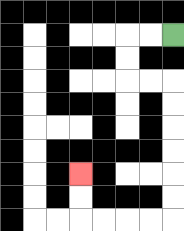{'start': '[7, 1]', 'end': '[3, 7]', 'path_directions': 'L,L,D,D,R,R,D,D,D,D,D,D,L,L,L,L,U,U', 'path_coordinates': '[[7, 1], [6, 1], [5, 1], [5, 2], [5, 3], [6, 3], [7, 3], [7, 4], [7, 5], [7, 6], [7, 7], [7, 8], [7, 9], [6, 9], [5, 9], [4, 9], [3, 9], [3, 8], [3, 7]]'}